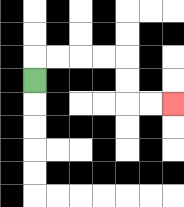{'start': '[1, 3]', 'end': '[7, 4]', 'path_directions': 'U,R,R,R,R,D,D,R,R', 'path_coordinates': '[[1, 3], [1, 2], [2, 2], [3, 2], [4, 2], [5, 2], [5, 3], [5, 4], [6, 4], [7, 4]]'}